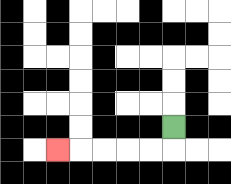{'start': '[7, 5]', 'end': '[2, 6]', 'path_directions': 'D,L,L,L,L,L', 'path_coordinates': '[[7, 5], [7, 6], [6, 6], [5, 6], [4, 6], [3, 6], [2, 6]]'}